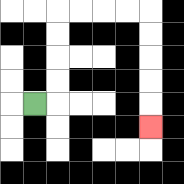{'start': '[1, 4]', 'end': '[6, 5]', 'path_directions': 'R,U,U,U,U,R,R,R,R,D,D,D,D,D', 'path_coordinates': '[[1, 4], [2, 4], [2, 3], [2, 2], [2, 1], [2, 0], [3, 0], [4, 0], [5, 0], [6, 0], [6, 1], [6, 2], [6, 3], [6, 4], [6, 5]]'}